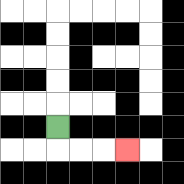{'start': '[2, 5]', 'end': '[5, 6]', 'path_directions': 'D,R,R,R', 'path_coordinates': '[[2, 5], [2, 6], [3, 6], [4, 6], [5, 6]]'}